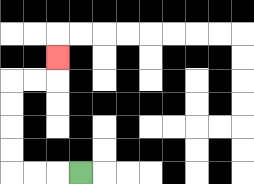{'start': '[3, 7]', 'end': '[2, 2]', 'path_directions': 'L,L,L,U,U,U,U,R,R,U', 'path_coordinates': '[[3, 7], [2, 7], [1, 7], [0, 7], [0, 6], [0, 5], [0, 4], [0, 3], [1, 3], [2, 3], [2, 2]]'}